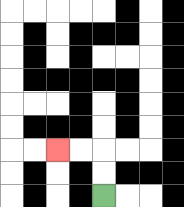{'start': '[4, 8]', 'end': '[2, 6]', 'path_directions': 'U,U,L,L', 'path_coordinates': '[[4, 8], [4, 7], [4, 6], [3, 6], [2, 6]]'}